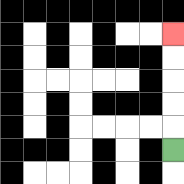{'start': '[7, 6]', 'end': '[7, 1]', 'path_directions': 'U,U,U,U,U', 'path_coordinates': '[[7, 6], [7, 5], [7, 4], [7, 3], [7, 2], [7, 1]]'}